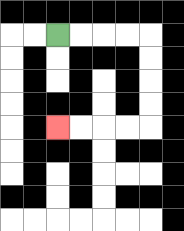{'start': '[2, 1]', 'end': '[2, 5]', 'path_directions': 'R,R,R,R,D,D,D,D,L,L,L,L', 'path_coordinates': '[[2, 1], [3, 1], [4, 1], [5, 1], [6, 1], [6, 2], [6, 3], [6, 4], [6, 5], [5, 5], [4, 5], [3, 5], [2, 5]]'}